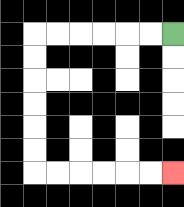{'start': '[7, 1]', 'end': '[7, 7]', 'path_directions': 'L,L,L,L,L,L,D,D,D,D,D,D,R,R,R,R,R,R', 'path_coordinates': '[[7, 1], [6, 1], [5, 1], [4, 1], [3, 1], [2, 1], [1, 1], [1, 2], [1, 3], [1, 4], [1, 5], [1, 6], [1, 7], [2, 7], [3, 7], [4, 7], [5, 7], [6, 7], [7, 7]]'}